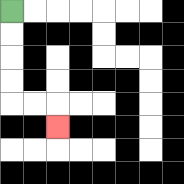{'start': '[0, 0]', 'end': '[2, 5]', 'path_directions': 'D,D,D,D,R,R,D', 'path_coordinates': '[[0, 0], [0, 1], [0, 2], [0, 3], [0, 4], [1, 4], [2, 4], [2, 5]]'}